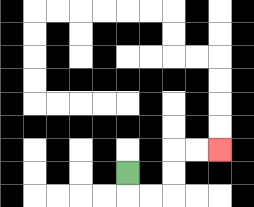{'start': '[5, 7]', 'end': '[9, 6]', 'path_directions': 'D,R,R,U,U,R,R', 'path_coordinates': '[[5, 7], [5, 8], [6, 8], [7, 8], [7, 7], [7, 6], [8, 6], [9, 6]]'}